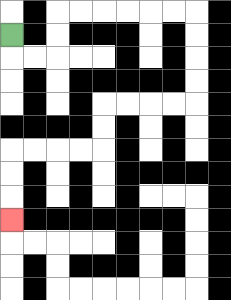{'start': '[0, 1]', 'end': '[0, 9]', 'path_directions': 'D,R,R,U,U,R,R,R,R,R,R,D,D,D,D,L,L,L,L,D,D,L,L,L,L,D,D,D', 'path_coordinates': '[[0, 1], [0, 2], [1, 2], [2, 2], [2, 1], [2, 0], [3, 0], [4, 0], [5, 0], [6, 0], [7, 0], [8, 0], [8, 1], [8, 2], [8, 3], [8, 4], [7, 4], [6, 4], [5, 4], [4, 4], [4, 5], [4, 6], [3, 6], [2, 6], [1, 6], [0, 6], [0, 7], [0, 8], [0, 9]]'}